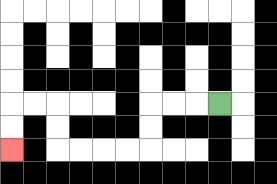{'start': '[9, 4]', 'end': '[0, 6]', 'path_directions': 'L,L,L,D,D,L,L,L,L,U,U,L,L,D,D', 'path_coordinates': '[[9, 4], [8, 4], [7, 4], [6, 4], [6, 5], [6, 6], [5, 6], [4, 6], [3, 6], [2, 6], [2, 5], [2, 4], [1, 4], [0, 4], [0, 5], [0, 6]]'}